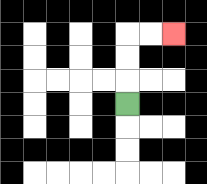{'start': '[5, 4]', 'end': '[7, 1]', 'path_directions': 'U,U,U,R,R', 'path_coordinates': '[[5, 4], [5, 3], [5, 2], [5, 1], [6, 1], [7, 1]]'}